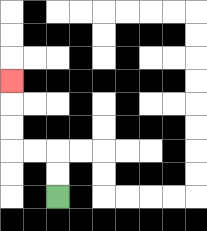{'start': '[2, 8]', 'end': '[0, 3]', 'path_directions': 'U,U,L,L,U,U,U', 'path_coordinates': '[[2, 8], [2, 7], [2, 6], [1, 6], [0, 6], [0, 5], [0, 4], [0, 3]]'}